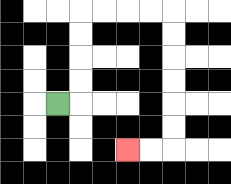{'start': '[2, 4]', 'end': '[5, 6]', 'path_directions': 'R,U,U,U,U,R,R,R,R,D,D,D,D,D,D,L,L', 'path_coordinates': '[[2, 4], [3, 4], [3, 3], [3, 2], [3, 1], [3, 0], [4, 0], [5, 0], [6, 0], [7, 0], [7, 1], [7, 2], [7, 3], [7, 4], [7, 5], [7, 6], [6, 6], [5, 6]]'}